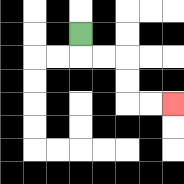{'start': '[3, 1]', 'end': '[7, 4]', 'path_directions': 'D,R,R,D,D,R,R', 'path_coordinates': '[[3, 1], [3, 2], [4, 2], [5, 2], [5, 3], [5, 4], [6, 4], [7, 4]]'}